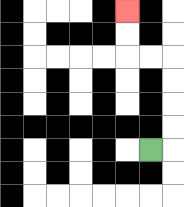{'start': '[6, 6]', 'end': '[5, 0]', 'path_directions': 'R,U,U,U,U,L,L,U,U', 'path_coordinates': '[[6, 6], [7, 6], [7, 5], [7, 4], [7, 3], [7, 2], [6, 2], [5, 2], [5, 1], [5, 0]]'}